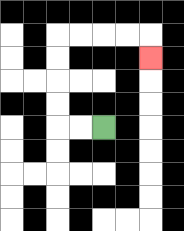{'start': '[4, 5]', 'end': '[6, 2]', 'path_directions': 'L,L,U,U,U,U,R,R,R,R,D', 'path_coordinates': '[[4, 5], [3, 5], [2, 5], [2, 4], [2, 3], [2, 2], [2, 1], [3, 1], [4, 1], [5, 1], [6, 1], [6, 2]]'}